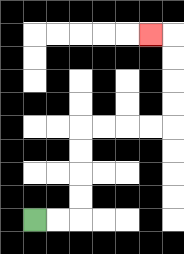{'start': '[1, 9]', 'end': '[6, 1]', 'path_directions': 'R,R,U,U,U,U,R,R,R,R,U,U,U,U,L', 'path_coordinates': '[[1, 9], [2, 9], [3, 9], [3, 8], [3, 7], [3, 6], [3, 5], [4, 5], [5, 5], [6, 5], [7, 5], [7, 4], [7, 3], [7, 2], [7, 1], [6, 1]]'}